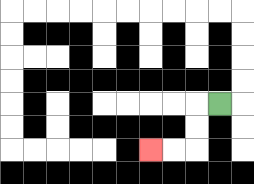{'start': '[9, 4]', 'end': '[6, 6]', 'path_directions': 'L,D,D,L,L', 'path_coordinates': '[[9, 4], [8, 4], [8, 5], [8, 6], [7, 6], [6, 6]]'}